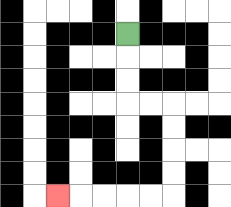{'start': '[5, 1]', 'end': '[2, 8]', 'path_directions': 'D,D,D,R,R,D,D,D,D,L,L,L,L,L', 'path_coordinates': '[[5, 1], [5, 2], [5, 3], [5, 4], [6, 4], [7, 4], [7, 5], [7, 6], [7, 7], [7, 8], [6, 8], [5, 8], [4, 8], [3, 8], [2, 8]]'}